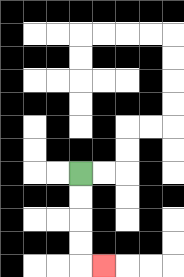{'start': '[3, 7]', 'end': '[4, 11]', 'path_directions': 'D,D,D,D,R', 'path_coordinates': '[[3, 7], [3, 8], [3, 9], [3, 10], [3, 11], [4, 11]]'}